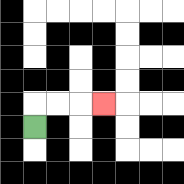{'start': '[1, 5]', 'end': '[4, 4]', 'path_directions': 'U,R,R,R', 'path_coordinates': '[[1, 5], [1, 4], [2, 4], [3, 4], [4, 4]]'}